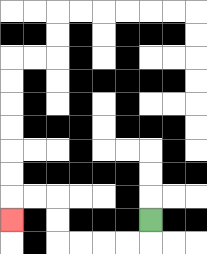{'start': '[6, 9]', 'end': '[0, 9]', 'path_directions': 'D,L,L,L,L,U,U,L,L,D', 'path_coordinates': '[[6, 9], [6, 10], [5, 10], [4, 10], [3, 10], [2, 10], [2, 9], [2, 8], [1, 8], [0, 8], [0, 9]]'}